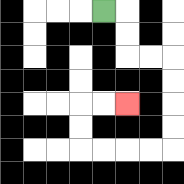{'start': '[4, 0]', 'end': '[5, 4]', 'path_directions': 'R,D,D,R,R,D,D,D,D,L,L,L,L,U,U,R,R', 'path_coordinates': '[[4, 0], [5, 0], [5, 1], [5, 2], [6, 2], [7, 2], [7, 3], [7, 4], [7, 5], [7, 6], [6, 6], [5, 6], [4, 6], [3, 6], [3, 5], [3, 4], [4, 4], [5, 4]]'}